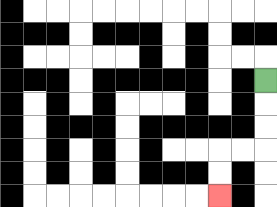{'start': '[11, 3]', 'end': '[9, 8]', 'path_directions': 'D,D,D,L,L,D,D', 'path_coordinates': '[[11, 3], [11, 4], [11, 5], [11, 6], [10, 6], [9, 6], [9, 7], [9, 8]]'}